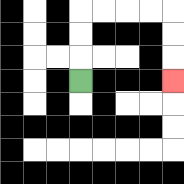{'start': '[3, 3]', 'end': '[7, 3]', 'path_directions': 'U,U,U,R,R,R,R,D,D,D', 'path_coordinates': '[[3, 3], [3, 2], [3, 1], [3, 0], [4, 0], [5, 0], [6, 0], [7, 0], [7, 1], [7, 2], [7, 3]]'}